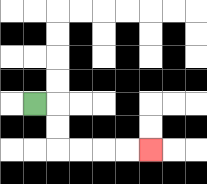{'start': '[1, 4]', 'end': '[6, 6]', 'path_directions': 'R,D,D,R,R,R,R', 'path_coordinates': '[[1, 4], [2, 4], [2, 5], [2, 6], [3, 6], [4, 6], [5, 6], [6, 6]]'}